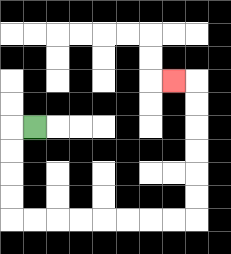{'start': '[1, 5]', 'end': '[7, 3]', 'path_directions': 'L,D,D,D,D,R,R,R,R,R,R,R,R,U,U,U,U,U,U,L', 'path_coordinates': '[[1, 5], [0, 5], [0, 6], [0, 7], [0, 8], [0, 9], [1, 9], [2, 9], [3, 9], [4, 9], [5, 9], [6, 9], [7, 9], [8, 9], [8, 8], [8, 7], [8, 6], [8, 5], [8, 4], [8, 3], [7, 3]]'}